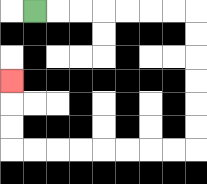{'start': '[1, 0]', 'end': '[0, 3]', 'path_directions': 'R,R,R,R,R,R,R,D,D,D,D,D,D,L,L,L,L,L,L,L,L,U,U,U', 'path_coordinates': '[[1, 0], [2, 0], [3, 0], [4, 0], [5, 0], [6, 0], [7, 0], [8, 0], [8, 1], [8, 2], [8, 3], [8, 4], [8, 5], [8, 6], [7, 6], [6, 6], [5, 6], [4, 6], [3, 6], [2, 6], [1, 6], [0, 6], [0, 5], [0, 4], [0, 3]]'}